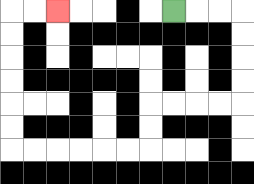{'start': '[7, 0]', 'end': '[2, 0]', 'path_directions': 'R,R,R,D,D,D,D,L,L,L,L,D,D,L,L,L,L,L,L,U,U,U,U,U,U,R,R', 'path_coordinates': '[[7, 0], [8, 0], [9, 0], [10, 0], [10, 1], [10, 2], [10, 3], [10, 4], [9, 4], [8, 4], [7, 4], [6, 4], [6, 5], [6, 6], [5, 6], [4, 6], [3, 6], [2, 6], [1, 6], [0, 6], [0, 5], [0, 4], [0, 3], [0, 2], [0, 1], [0, 0], [1, 0], [2, 0]]'}